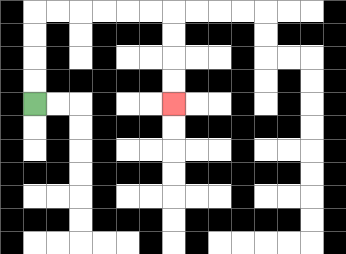{'start': '[1, 4]', 'end': '[7, 4]', 'path_directions': 'U,U,U,U,R,R,R,R,R,R,D,D,D,D', 'path_coordinates': '[[1, 4], [1, 3], [1, 2], [1, 1], [1, 0], [2, 0], [3, 0], [4, 0], [5, 0], [6, 0], [7, 0], [7, 1], [7, 2], [7, 3], [7, 4]]'}